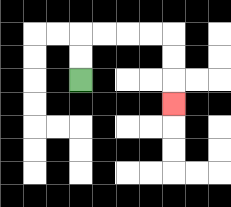{'start': '[3, 3]', 'end': '[7, 4]', 'path_directions': 'U,U,R,R,R,R,D,D,D', 'path_coordinates': '[[3, 3], [3, 2], [3, 1], [4, 1], [5, 1], [6, 1], [7, 1], [7, 2], [7, 3], [7, 4]]'}